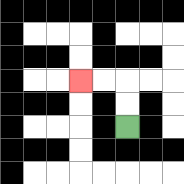{'start': '[5, 5]', 'end': '[3, 3]', 'path_directions': 'U,U,L,L', 'path_coordinates': '[[5, 5], [5, 4], [5, 3], [4, 3], [3, 3]]'}